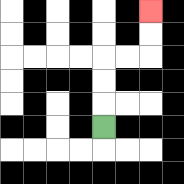{'start': '[4, 5]', 'end': '[6, 0]', 'path_directions': 'U,U,U,R,R,U,U', 'path_coordinates': '[[4, 5], [4, 4], [4, 3], [4, 2], [5, 2], [6, 2], [6, 1], [6, 0]]'}